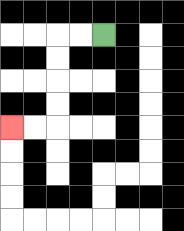{'start': '[4, 1]', 'end': '[0, 5]', 'path_directions': 'L,L,D,D,D,D,L,L', 'path_coordinates': '[[4, 1], [3, 1], [2, 1], [2, 2], [2, 3], [2, 4], [2, 5], [1, 5], [0, 5]]'}